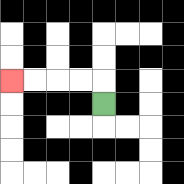{'start': '[4, 4]', 'end': '[0, 3]', 'path_directions': 'U,L,L,L,L', 'path_coordinates': '[[4, 4], [4, 3], [3, 3], [2, 3], [1, 3], [0, 3]]'}